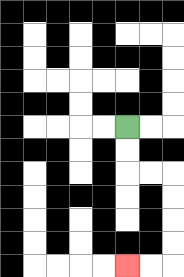{'start': '[5, 5]', 'end': '[5, 11]', 'path_directions': 'D,D,R,R,D,D,D,D,L,L', 'path_coordinates': '[[5, 5], [5, 6], [5, 7], [6, 7], [7, 7], [7, 8], [7, 9], [7, 10], [7, 11], [6, 11], [5, 11]]'}